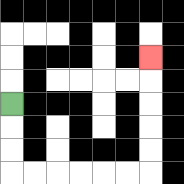{'start': '[0, 4]', 'end': '[6, 2]', 'path_directions': 'D,D,D,R,R,R,R,R,R,U,U,U,U,U', 'path_coordinates': '[[0, 4], [0, 5], [0, 6], [0, 7], [1, 7], [2, 7], [3, 7], [4, 7], [5, 7], [6, 7], [6, 6], [6, 5], [6, 4], [6, 3], [6, 2]]'}